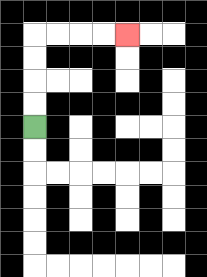{'start': '[1, 5]', 'end': '[5, 1]', 'path_directions': 'U,U,U,U,R,R,R,R', 'path_coordinates': '[[1, 5], [1, 4], [1, 3], [1, 2], [1, 1], [2, 1], [3, 1], [4, 1], [5, 1]]'}